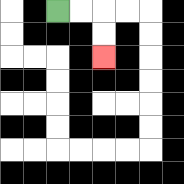{'start': '[2, 0]', 'end': '[4, 2]', 'path_directions': 'R,R,D,D', 'path_coordinates': '[[2, 0], [3, 0], [4, 0], [4, 1], [4, 2]]'}